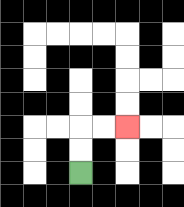{'start': '[3, 7]', 'end': '[5, 5]', 'path_directions': 'U,U,R,R', 'path_coordinates': '[[3, 7], [3, 6], [3, 5], [4, 5], [5, 5]]'}